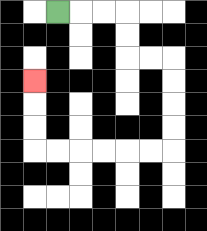{'start': '[2, 0]', 'end': '[1, 3]', 'path_directions': 'R,R,R,D,D,R,R,D,D,D,D,L,L,L,L,L,L,U,U,U', 'path_coordinates': '[[2, 0], [3, 0], [4, 0], [5, 0], [5, 1], [5, 2], [6, 2], [7, 2], [7, 3], [7, 4], [7, 5], [7, 6], [6, 6], [5, 6], [4, 6], [3, 6], [2, 6], [1, 6], [1, 5], [1, 4], [1, 3]]'}